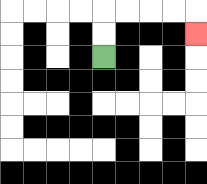{'start': '[4, 2]', 'end': '[8, 1]', 'path_directions': 'U,U,R,R,R,R,D', 'path_coordinates': '[[4, 2], [4, 1], [4, 0], [5, 0], [6, 0], [7, 0], [8, 0], [8, 1]]'}